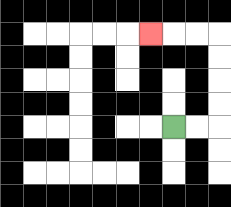{'start': '[7, 5]', 'end': '[6, 1]', 'path_directions': 'R,R,U,U,U,U,L,L,L', 'path_coordinates': '[[7, 5], [8, 5], [9, 5], [9, 4], [9, 3], [9, 2], [9, 1], [8, 1], [7, 1], [6, 1]]'}